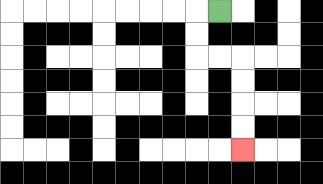{'start': '[9, 0]', 'end': '[10, 6]', 'path_directions': 'L,D,D,R,R,D,D,D,D', 'path_coordinates': '[[9, 0], [8, 0], [8, 1], [8, 2], [9, 2], [10, 2], [10, 3], [10, 4], [10, 5], [10, 6]]'}